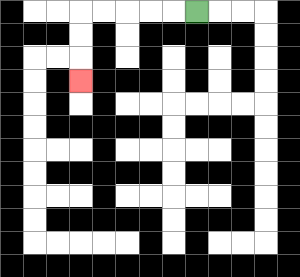{'start': '[8, 0]', 'end': '[3, 3]', 'path_directions': 'L,L,L,L,L,D,D,D', 'path_coordinates': '[[8, 0], [7, 0], [6, 0], [5, 0], [4, 0], [3, 0], [3, 1], [3, 2], [3, 3]]'}